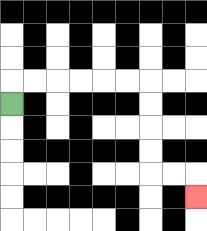{'start': '[0, 4]', 'end': '[8, 8]', 'path_directions': 'U,R,R,R,R,R,R,D,D,D,D,R,R,D', 'path_coordinates': '[[0, 4], [0, 3], [1, 3], [2, 3], [3, 3], [4, 3], [5, 3], [6, 3], [6, 4], [6, 5], [6, 6], [6, 7], [7, 7], [8, 7], [8, 8]]'}